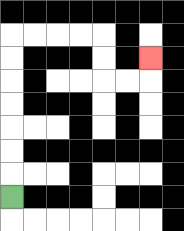{'start': '[0, 8]', 'end': '[6, 2]', 'path_directions': 'U,U,U,U,U,U,U,R,R,R,R,D,D,R,R,U', 'path_coordinates': '[[0, 8], [0, 7], [0, 6], [0, 5], [0, 4], [0, 3], [0, 2], [0, 1], [1, 1], [2, 1], [3, 1], [4, 1], [4, 2], [4, 3], [5, 3], [6, 3], [6, 2]]'}